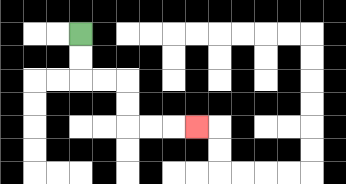{'start': '[3, 1]', 'end': '[8, 5]', 'path_directions': 'D,D,R,R,D,D,R,R,R', 'path_coordinates': '[[3, 1], [3, 2], [3, 3], [4, 3], [5, 3], [5, 4], [5, 5], [6, 5], [7, 5], [8, 5]]'}